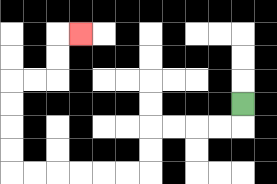{'start': '[10, 4]', 'end': '[3, 1]', 'path_directions': 'D,L,L,L,L,D,D,L,L,L,L,L,L,U,U,U,U,R,R,U,U,R', 'path_coordinates': '[[10, 4], [10, 5], [9, 5], [8, 5], [7, 5], [6, 5], [6, 6], [6, 7], [5, 7], [4, 7], [3, 7], [2, 7], [1, 7], [0, 7], [0, 6], [0, 5], [0, 4], [0, 3], [1, 3], [2, 3], [2, 2], [2, 1], [3, 1]]'}